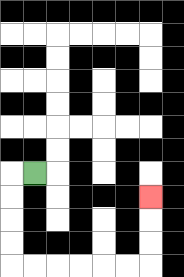{'start': '[1, 7]', 'end': '[6, 8]', 'path_directions': 'L,D,D,D,D,R,R,R,R,R,R,U,U,U', 'path_coordinates': '[[1, 7], [0, 7], [0, 8], [0, 9], [0, 10], [0, 11], [1, 11], [2, 11], [3, 11], [4, 11], [5, 11], [6, 11], [6, 10], [6, 9], [6, 8]]'}